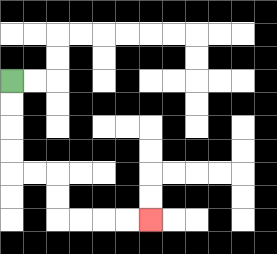{'start': '[0, 3]', 'end': '[6, 9]', 'path_directions': 'D,D,D,D,R,R,D,D,R,R,R,R', 'path_coordinates': '[[0, 3], [0, 4], [0, 5], [0, 6], [0, 7], [1, 7], [2, 7], [2, 8], [2, 9], [3, 9], [4, 9], [5, 9], [6, 9]]'}